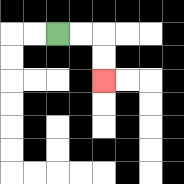{'start': '[2, 1]', 'end': '[4, 3]', 'path_directions': 'R,R,D,D', 'path_coordinates': '[[2, 1], [3, 1], [4, 1], [4, 2], [4, 3]]'}